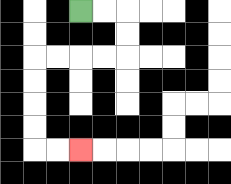{'start': '[3, 0]', 'end': '[3, 6]', 'path_directions': 'R,R,D,D,L,L,L,L,D,D,D,D,R,R', 'path_coordinates': '[[3, 0], [4, 0], [5, 0], [5, 1], [5, 2], [4, 2], [3, 2], [2, 2], [1, 2], [1, 3], [1, 4], [1, 5], [1, 6], [2, 6], [3, 6]]'}